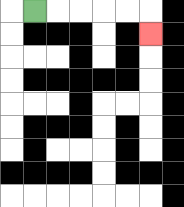{'start': '[1, 0]', 'end': '[6, 1]', 'path_directions': 'R,R,R,R,R,D', 'path_coordinates': '[[1, 0], [2, 0], [3, 0], [4, 0], [5, 0], [6, 0], [6, 1]]'}